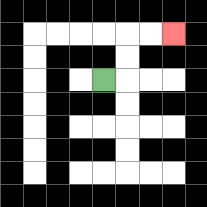{'start': '[4, 3]', 'end': '[7, 1]', 'path_directions': 'R,U,U,R,R', 'path_coordinates': '[[4, 3], [5, 3], [5, 2], [5, 1], [6, 1], [7, 1]]'}